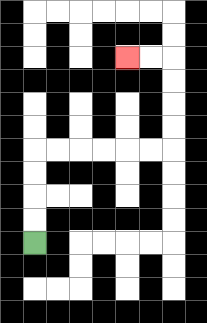{'start': '[1, 10]', 'end': '[5, 2]', 'path_directions': 'U,U,U,U,R,R,R,R,R,R,U,U,U,U,L,L', 'path_coordinates': '[[1, 10], [1, 9], [1, 8], [1, 7], [1, 6], [2, 6], [3, 6], [4, 6], [5, 6], [6, 6], [7, 6], [7, 5], [7, 4], [7, 3], [7, 2], [6, 2], [5, 2]]'}